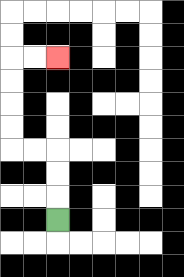{'start': '[2, 9]', 'end': '[2, 2]', 'path_directions': 'U,U,U,L,L,U,U,U,U,R,R', 'path_coordinates': '[[2, 9], [2, 8], [2, 7], [2, 6], [1, 6], [0, 6], [0, 5], [0, 4], [0, 3], [0, 2], [1, 2], [2, 2]]'}